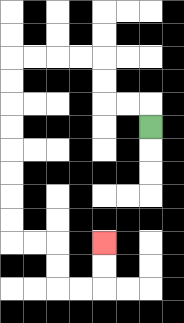{'start': '[6, 5]', 'end': '[4, 10]', 'path_directions': 'U,L,L,U,U,L,L,L,L,D,D,D,D,D,D,D,D,R,R,D,D,R,R,U,U', 'path_coordinates': '[[6, 5], [6, 4], [5, 4], [4, 4], [4, 3], [4, 2], [3, 2], [2, 2], [1, 2], [0, 2], [0, 3], [0, 4], [0, 5], [0, 6], [0, 7], [0, 8], [0, 9], [0, 10], [1, 10], [2, 10], [2, 11], [2, 12], [3, 12], [4, 12], [4, 11], [4, 10]]'}